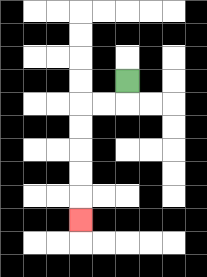{'start': '[5, 3]', 'end': '[3, 9]', 'path_directions': 'D,L,L,D,D,D,D,D', 'path_coordinates': '[[5, 3], [5, 4], [4, 4], [3, 4], [3, 5], [3, 6], [3, 7], [3, 8], [3, 9]]'}